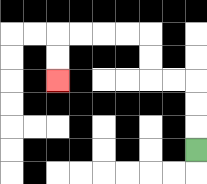{'start': '[8, 6]', 'end': '[2, 3]', 'path_directions': 'U,U,U,L,L,U,U,L,L,L,L,D,D', 'path_coordinates': '[[8, 6], [8, 5], [8, 4], [8, 3], [7, 3], [6, 3], [6, 2], [6, 1], [5, 1], [4, 1], [3, 1], [2, 1], [2, 2], [2, 3]]'}